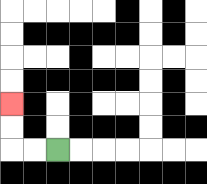{'start': '[2, 6]', 'end': '[0, 4]', 'path_directions': 'L,L,U,U', 'path_coordinates': '[[2, 6], [1, 6], [0, 6], [0, 5], [0, 4]]'}